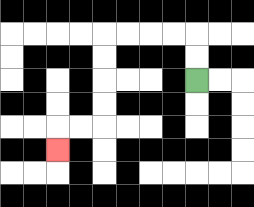{'start': '[8, 3]', 'end': '[2, 6]', 'path_directions': 'U,U,L,L,L,L,D,D,D,D,L,L,D', 'path_coordinates': '[[8, 3], [8, 2], [8, 1], [7, 1], [6, 1], [5, 1], [4, 1], [4, 2], [4, 3], [4, 4], [4, 5], [3, 5], [2, 5], [2, 6]]'}